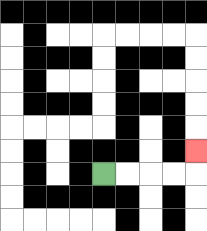{'start': '[4, 7]', 'end': '[8, 6]', 'path_directions': 'R,R,R,R,U', 'path_coordinates': '[[4, 7], [5, 7], [6, 7], [7, 7], [8, 7], [8, 6]]'}